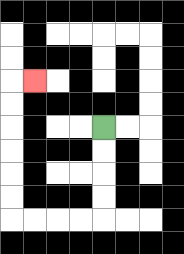{'start': '[4, 5]', 'end': '[1, 3]', 'path_directions': 'D,D,D,D,L,L,L,L,U,U,U,U,U,U,R', 'path_coordinates': '[[4, 5], [4, 6], [4, 7], [4, 8], [4, 9], [3, 9], [2, 9], [1, 9], [0, 9], [0, 8], [0, 7], [0, 6], [0, 5], [0, 4], [0, 3], [1, 3]]'}